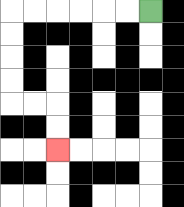{'start': '[6, 0]', 'end': '[2, 6]', 'path_directions': 'L,L,L,L,L,L,D,D,D,D,R,R,D,D', 'path_coordinates': '[[6, 0], [5, 0], [4, 0], [3, 0], [2, 0], [1, 0], [0, 0], [0, 1], [0, 2], [0, 3], [0, 4], [1, 4], [2, 4], [2, 5], [2, 6]]'}